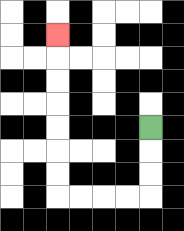{'start': '[6, 5]', 'end': '[2, 1]', 'path_directions': 'D,D,D,L,L,L,L,U,U,U,U,U,U,U', 'path_coordinates': '[[6, 5], [6, 6], [6, 7], [6, 8], [5, 8], [4, 8], [3, 8], [2, 8], [2, 7], [2, 6], [2, 5], [2, 4], [2, 3], [2, 2], [2, 1]]'}